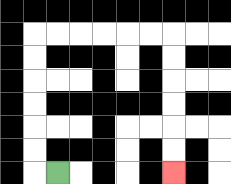{'start': '[2, 7]', 'end': '[7, 7]', 'path_directions': 'L,U,U,U,U,U,U,R,R,R,R,R,R,D,D,D,D,D,D', 'path_coordinates': '[[2, 7], [1, 7], [1, 6], [1, 5], [1, 4], [1, 3], [1, 2], [1, 1], [2, 1], [3, 1], [4, 1], [5, 1], [6, 1], [7, 1], [7, 2], [7, 3], [7, 4], [7, 5], [7, 6], [7, 7]]'}